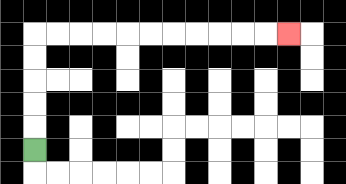{'start': '[1, 6]', 'end': '[12, 1]', 'path_directions': 'U,U,U,U,U,R,R,R,R,R,R,R,R,R,R,R', 'path_coordinates': '[[1, 6], [1, 5], [1, 4], [1, 3], [1, 2], [1, 1], [2, 1], [3, 1], [4, 1], [5, 1], [6, 1], [7, 1], [8, 1], [9, 1], [10, 1], [11, 1], [12, 1]]'}